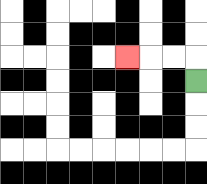{'start': '[8, 3]', 'end': '[5, 2]', 'path_directions': 'U,L,L,L', 'path_coordinates': '[[8, 3], [8, 2], [7, 2], [6, 2], [5, 2]]'}